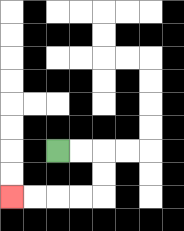{'start': '[2, 6]', 'end': '[0, 8]', 'path_directions': 'R,R,D,D,L,L,L,L', 'path_coordinates': '[[2, 6], [3, 6], [4, 6], [4, 7], [4, 8], [3, 8], [2, 8], [1, 8], [0, 8]]'}